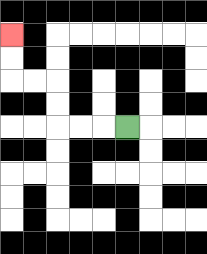{'start': '[5, 5]', 'end': '[0, 1]', 'path_directions': 'L,L,L,U,U,L,L,U,U', 'path_coordinates': '[[5, 5], [4, 5], [3, 5], [2, 5], [2, 4], [2, 3], [1, 3], [0, 3], [0, 2], [0, 1]]'}